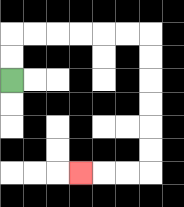{'start': '[0, 3]', 'end': '[3, 7]', 'path_directions': 'U,U,R,R,R,R,R,R,D,D,D,D,D,D,L,L,L', 'path_coordinates': '[[0, 3], [0, 2], [0, 1], [1, 1], [2, 1], [3, 1], [4, 1], [5, 1], [6, 1], [6, 2], [6, 3], [6, 4], [6, 5], [6, 6], [6, 7], [5, 7], [4, 7], [3, 7]]'}